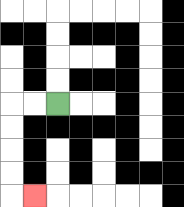{'start': '[2, 4]', 'end': '[1, 8]', 'path_directions': 'L,L,D,D,D,D,R', 'path_coordinates': '[[2, 4], [1, 4], [0, 4], [0, 5], [0, 6], [0, 7], [0, 8], [1, 8]]'}